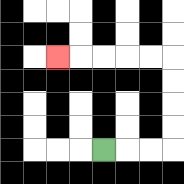{'start': '[4, 6]', 'end': '[2, 2]', 'path_directions': 'R,R,R,U,U,U,U,L,L,L,L,L', 'path_coordinates': '[[4, 6], [5, 6], [6, 6], [7, 6], [7, 5], [7, 4], [7, 3], [7, 2], [6, 2], [5, 2], [4, 2], [3, 2], [2, 2]]'}